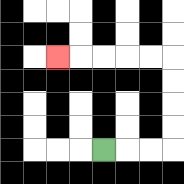{'start': '[4, 6]', 'end': '[2, 2]', 'path_directions': 'R,R,R,U,U,U,U,L,L,L,L,L', 'path_coordinates': '[[4, 6], [5, 6], [6, 6], [7, 6], [7, 5], [7, 4], [7, 3], [7, 2], [6, 2], [5, 2], [4, 2], [3, 2], [2, 2]]'}